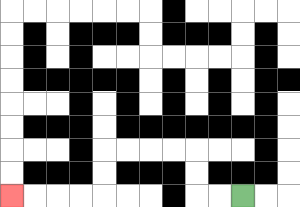{'start': '[10, 8]', 'end': '[0, 8]', 'path_directions': 'L,L,U,U,L,L,L,L,D,D,L,L,L,L', 'path_coordinates': '[[10, 8], [9, 8], [8, 8], [8, 7], [8, 6], [7, 6], [6, 6], [5, 6], [4, 6], [4, 7], [4, 8], [3, 8], [2, 8], [1, 8], [0, 8]]'}